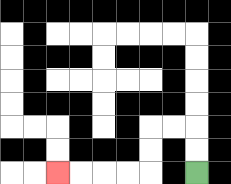{'start': '[8, 7]', 'end': '[2, 7]', 'path_directions': 'U,U,L,L,D,D,L,L,L,L', 'path_coordinates': '[[8, 7], [8, 6], [8, 5], [7, 5], [6, 5], [6, 6], [6, 7], [5, 7], [4, 7], [3, 7], [2, 7]]'}